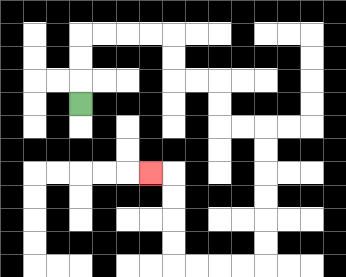{'start': '[3, 4]', 'end': '[6, 7]', 'path_directions': 'U,U,U,R,R,R,R,D,D,R,R,D,D,R,R,D,D,D,D,D,D,L,L,L,L,U,U,U,U,L', 'path_coordinates': '[[3, 4], [3, 3], [3, 2], [3, 1], [4, 1], [5, 1], [6, 1], [7, 1], [7, 2], [7, 3], [8, 3], [9, 3], [9, 4], [9, 5], [10, 5], [11, 5], [11, 6], [11, 7], [11, 8], [11, 9], [11, 10], [11, 11], [10, 11], [9, 11], [8, 11], [7, 11], [7, 10], [7, 9], [7, 8], [7, 7], [6, 7]]'}